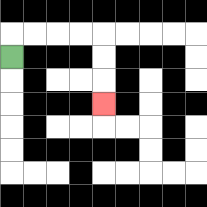{'start': '[0, 2]', 'end': '[4, 4]', 'path_directions': 'U,R,R,R,R,D,D,D', 'path_coordinates': '[[0, 2], [0, 1], [1, 1], [2, 1], [3, 1], [4, 1], [4, 2], [4, 3], [4, 4]]'}